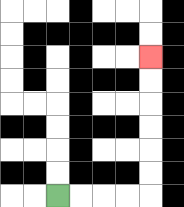{'start': '[2, 8]', 'end': '[6, 2]', 'path_directions': 'R,R,R,R,U,U,U,U,U,U', 'path_coordinates': '[[2, 8], [3, 8], [4, 8], [5, 8], [6, 8], [6, 7], [6, 6], [6, 5], [6, 4], [6, 3], [6, 2]]'}